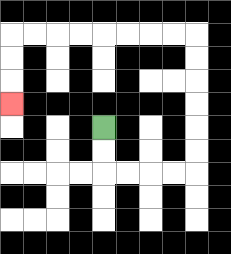{'start': '[4, 5]', 'end': '[0, 4]', 'path_directions': 'D,D,R,R,R,R,U,U,U,U,U,U,L,L,L,L,L,L,L,L,D,D,D', 'path_coordinates': '[[4, 5], [4, 6], [4, 7], [5, 7], [6, 7], [7, 7], [8, 7], [8, 6], [8, 5], [8, 4], [8, 3], [8, 2], [8, 1], [7, 1], [6, 1], [5, 1], [4, 1], [3, 1], [2, 1], [1, 1], [0, 1], [0, 2], [0, 3], [0, 4]]'}